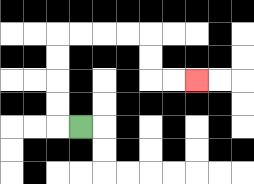{'start': '[3, 5]', 'end': '[8, 3]', 'path_directions': 'L,U,U,U,U,R,R,R,R,D,D,R,R', 'path_coordinates': '[[3, 5], [2, 5], [2, 4], [2, 3], [2, 2], [2, 1], [3, 1], [4, 1], [5, 1], [6, 1], [6, 2], [6, 3], [7, 3], [8, 3]]'}